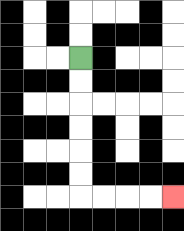{'start': '[3, 2]', 'end': '[7, 8]', 'path_directions': 'D,D,D,D,D,D,R,R,R,R', 'path_coordinates': '[[3, 2], [3, 3], [3, 4], [3, 5], [3, 6], [3, 7], [3, 8], [4, 8], [5, 8], [6, 8], [7, 8]]'}